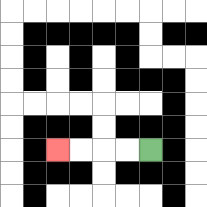{'start': '[6, 6]', 'end': '[2, 6]', 'path_directions': 'L,L,L,L', 'path_coordinates': '[[6, 6], [5, 6], [4, 6], [3, 6], [2, 6]]'}